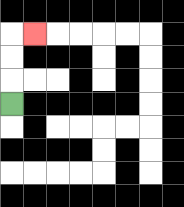{'start': '[0, 4]', 'end': '[1, 1]', 'path_directions': 'U,U,U,R', 'path_coordinates': '[[0, 4], [0, 3], [0, 2], [0, 1], [1, 1]]'}